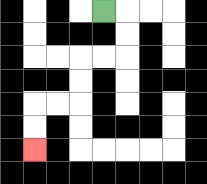{'start': '[4, 0]', 'end': '[1, 6]', 'path_directions': 'R,D,D,L,L,D,D,L,L,D,D', 'path_coordinates': '[[4, 0], [5, 0], [5, 1], [5, 2], [4, 2], [3, 2], [3, 3], [3, 4], [2, 4], [1, 4], [1, 5], [1, 6]]'}